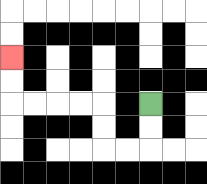{'start': '[6, 4]', 'end': '[0, 2]', 'path_directions': 'D,D,L,L,U,U,L,L,L,L,U,U', 'path_coordinates': '[[6, 4], [6, 5], [6, 6], [5, 6], [4, 6], [4, 5], [4, 4], [3, 4], [2, 4], [1, 4], [0, 4], [0, 3], [0, 2]]'}